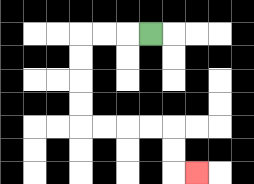{'start': '[6, 1]', 'end': '[8, 7]', 'path_directions': 'L,L,L,D,D,D,D,R,R,R,R,D,D,R', 'path_coordinates': '[[6, 1], [5, 1], [4, 1], [3, 1], [3, 2], [3, 3], [3, 4], [3, 5], [4, 5], [5, 5], [6, 5], [7, 5], [7, 6], [7, 7], [8, 7]]'}